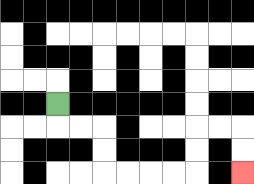{'start': '[2, 4]', 'end': '[10, 7]', 'path_directions': 'D,R,R,D,D,R,R,R,R,U,U,R,R,D,D', 'path_coordinates': '[[2, 4], [2, 5], [3, 5], [4, 5], [4, 6], [4, 7], [5, 7], [6, 7], [7, 7], [8, 7], [8, 6], [8, 5], [9, 5], [10, 5], [10, 6], [10, 7]]'}